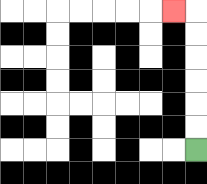{'start': '[8, 6]', 'end': '[7, 0]', 'path_directions': 'U,U,U,U,U,U,L', 'path_coordinates': '[[8, 6], [8, 5], [8, 4], [8, 3], [8, 2], [8, 1], [8, 0], [7, 0]]'}